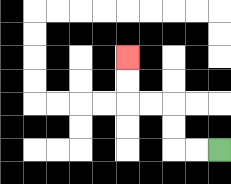{'start': '[9, 6]', 'end': '[5, 2]', 'path_directions': 'L,L,U,U,L,L,U,U', 'path_coordinates': '[[9, 6], [8, 6], [7, 6], [7, 5], [7, 4], [6, 4], [5, 4], [5, 3], [5, 2]]'}